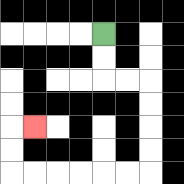{'start': '[4, 1]', 'end': '[1, 5]', 'path_directions': 'D,D,R,R,D,D,D,D,L,L,L,L,L,L,U,U,R', 'path_coordinates': '[[4, 1], [4, 2], [4, 3], [5, 3], [6, 3], [6, 4], [6, 5], [6, 6], [6, 7], [5, 7], [4, 7], [3, 7], [2, 7], [1, 7], [0, 7], [0, 6], [0, 5], [1, 5]]'}